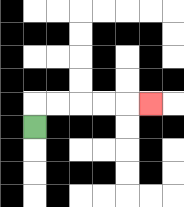{'start': '[1, 5]', 'end': '[6, 4]', 'path_directions': 'U,R,R,R,R,R', 'path_coordinates': '[[1, 5], [1, 4], [2, 4], [3, 4], [4, 4], [5, 4], [6, 4]]'}